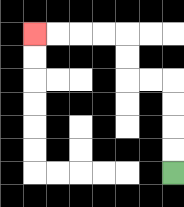{'start': '[7, 7]', 'end': '[1, 1]', 'path_directions': 'U,U,U,U,L,L,U,U,L,L,L,L', 'path_coordinates': '[[7, 7], [7, 6], [7, 5], [7, 4], [7, 3], [6, 3], [5, 3], [5, 2], [5, 1], [4, 1], [3, 1], [2, 1], [1, 1]]'}